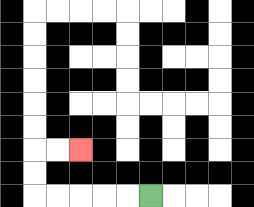{'start': '[6, 8]', 'end': '[3, 6]', 'path_directions': 'L,L,L,L,L,U,U,R,R', 'path_coordinates': '[[6, 8], [5, 8], [4, 8], [3, 8], [2, 8], [1, 8], [1, 7], [1, 6], [2, 6], [3, 6]]'}